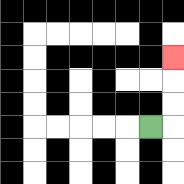{'start': '[6, 5]', 'end': '[7, 2]', 'path_directions': 'R,U,U,U', 'path_coordinates': '[[6, 5], [7, 5], [7, 4], [7, 3], [7, 2]]'}